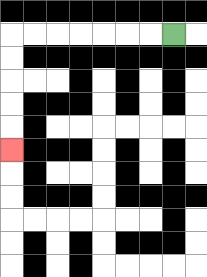{'start': '[7, 1]', 'end': '[0, 6]', 'path_directions': 'L,L,L,L,L,L,L,D,D,D,D,D', 'path_coordinates': '[[7, 1], [6, 1], [5, 1], [4, 1], [3, 1], [2, 1], [1, 1], [0, 1], [0, 2], [0, 3], [0, 4], [0, 5], [0, 6]]'}